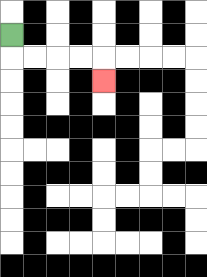{'start': '[0, 1]', 'end': '[4, 3]', 'path_directions': 'D,R,R,R,R,D', 'path_coordinates': '[[0, 1], [0, 2], [1, 2], [2, 2], [3, 2], [4, 2], [4, 3]]'}